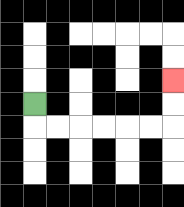{'start': '[1, 4]', 'end': '[7, 3]', 'path_directions': 'D,R,R,R,R,R,R,U,U', 'path_coordinates': '[[1, 4], [1, 5], [2, 5], [3, 5], [4, 5], [5, 5], [6, 5], [7, 5], [7, 4], [7, 3]]'}